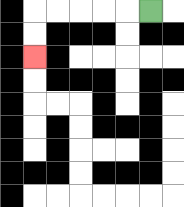{'start': '[6, 0]', 'end': '[1, 2]', 'path_directions': 'L,L,L,L,L,D,D', 'path_coordinates': '[[6, 0], [5, 0], [4, 0], [3, 0], [2, 0], [1, 0], [1, 1], [1, 2]]'}